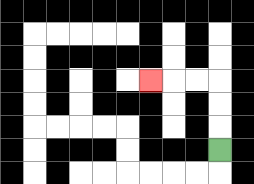{'start': '[9, 6]', 'end': '[6, 3]', 'path_directions': 'U,U,U,L,L,L', 'path_coordinates': '[[9, 6], [9, 5], [9, 4], [9, 3], [8, 3], [7, 3], [6, 3]]'}